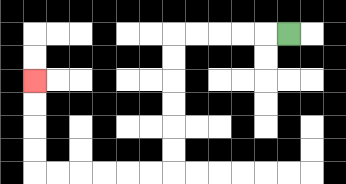{'start': '[12, 1]', 'end': '[1, 3]', 'path_directions': 'L,L,L,L,L,D,D,D,D,D,D,L,L,L,L,L,L,U,U,U,U', 'path_coordinates': '[[12, 1], [11, 1], [10, 1], [9, 1], [8, 1], [7, 1], [7, 2], [7, 3], [7, 4], [7, 5], [7, 6], [7, 7], [6, 7], [5, 7], [4, 7], [3, 7], [2, 7], [1, 7], [1, 6], [1, 5], [1, 4], [1, 3]]'}